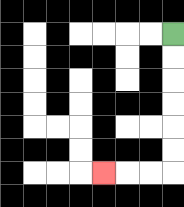{'start': '[7, 1]', 'end': '[4, 7]', 'path_directions': 'D,D,D,D,D,D,L,L,L', 'path_coordinates': '[[7, 1], [7, 2], [7, 3], [7, 4], [7, 5], [7, 6], [7, 7], [6, 7], [5, 7], [4, 7]]'}